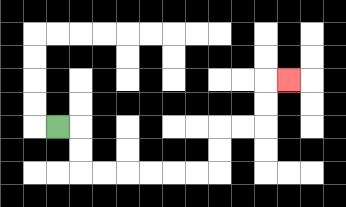{'start': '[2, 5]', 'end': '[12, 3]', 'path_directions': 'R,D,D,R,R,R,R,R,R,U,U,R,R,U,U,R', 'path_coordinates': '[[2, 5], [3, 5], [3, 6], [3, 7], [4, 7], [5, 7], [6, 7], [7, 7], [8, 7], [9, 7], [9, 6], [9, 5], [10, 5], [11, 5], [11, 4], [11, 3], [12, 3]]'}